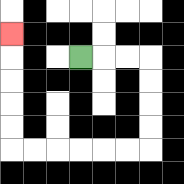{'start': '[3, 2]', 'end': '[0, 1]', 'path_directions': 'R,R,R,D,D,D,D,L,L,L,L,L,L,U,U,U,U,U', 'path_coordinates': '[[3, 2], [4, 2], [5, 2], [6, 2], [6, 3], [6, 4], [6, 5], [6, 6], [5, 6], [4, 6], [3, 6], [2, 6], [1, 6], [0, 6], [0, 5], [0, 4], [0, 3], [0, 2], [0, 1]]'}